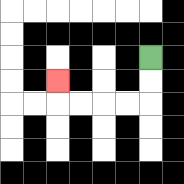{'start': '[6, 2]', 'end': '[2, 3]', 'path_directions': 'D,D,L,L,L,L,U', 'path_coordinates': '[[6, 2], [6, 3], [6, 4], [5, 4], [4, 4], [3, 4], [2, 4], [2, 3]]'}